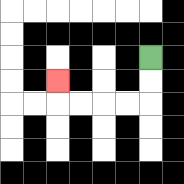{'start': '[6, 2]', 'end': '[2, 3]', 'path_directions': 'D,D,L,L,L,L,U', 'path_coordinates': '[[6, 2], [6, 3], [6, 4], [5, 4], [4, 4], [3, 4], [2, 4], [2, 3]]'}